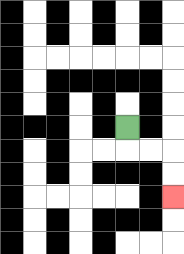{'start': '[5, 5]', 'end': '[7, 8]', 'path_directions': 'D,R,R,D,D', 'path_coordinates': '[[5, 5], [5, 6], [6, 6], [7, 6], [7, 7], [7, 8]]'}